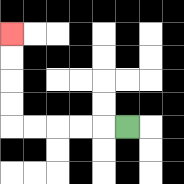{'start': '[5, 5]', 'end': '[0, 1]', 'path_directions': 'L,L,L,L,L,U,U,U,U', 'path_coordinates': '[[5, 5], [4, 5], [3, 5], [2, 5], [1, 5], [0, 5], [0, 4], [0, 3], [0, 2], [0, 1]]'}